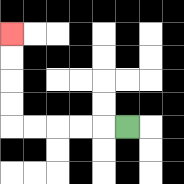{'start': '[5, 5]', 'end': '[0, 1]', 'path_directions': 'L,L,L,L,L,U,U,U,U', 'path_coordinates': '[[5, 5], [4, 5], [3, 5], [2, 5], [1, 5], [0, 5], [0, 4], [0, 3], [0, 2], [0, 1]]'}